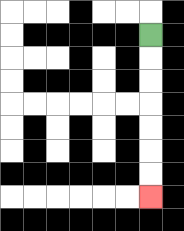{'start': '[6, 1]', 'end': '[6, 8]', 'path_directions': 'D,D,D,D,D,D,D', 'path_coordinates': '[[6, 1], [6, 2], [6, 3], [6, 4], [6, 5], [6, 6], [6, 7], [6, 8]]'}